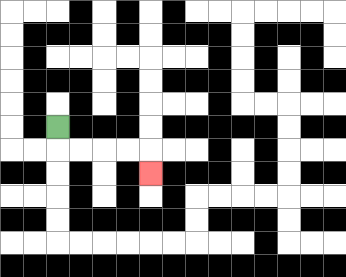{'start': '[2, 5]', 'end': '[6, 7]', 'path_directions': 'D,R,R,R,R,D', 'path_coordinates': '[[2, 5], [2, 6], [3, 6], [4, 6], [5, 6], [6, 6], [6, 7]]'}